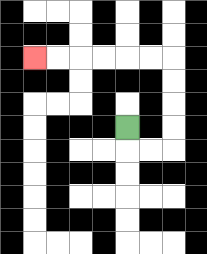{'start': '[5, 5]', 'end': '[1, 2]', 'path_directions': 'D,R,R,U,U,U,U,L,L,L,L,L,L', 'path_coordinates': '[[5, 5], [5, 6], [6, 6], [7, 6], [7, 5], [7, 4], [7, 3], [7, 2], [6, 2], [5, 2], [4, 2], [3, 2], [2, 2], [1, 2]]'}